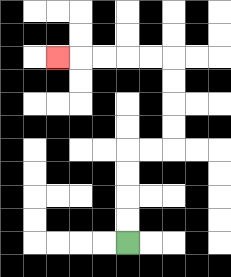{'start': '[5, 10]', 'end': '[2, 2]', 'path_directions': 'U,U,U,U,R,R,U,U,U,U,L,L,L,L,L', 'path_coordinates': '[[5, 10], [5, 9], [5, 8], [5, 7], [5, 6], [6, 6], [7, 6], [7, 5], [7, 4], [7, 3], [7, 2], [6, 2], [5, 2], [4, 2], [3, 2], [2, 2]]'}